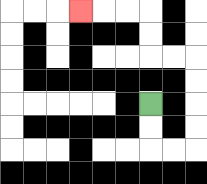{'start': '[6, 4]', 'end': '[3, 0]', 'path_directions': 'D,D,R,R,U,U,U,U,L,L,U,U,L,L,L', 'path_coordinates': '[[6, 4], [6, 5], [6, 6], [7, 6], [8, 6], [8, 5], [8, 4], [8, 3], [8, 2], [7, 2], [6, 2], [6, 1], [6, 0], [5, 0], [4, 0], [3, 0]]'}